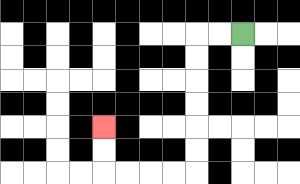{'start': '[10, 1]', 'end': '[4, 5]', 'path_directions': 'L,L,D,D,D,D,D,D,L,L,L,L,U,U', 'path_coordinates': '[[10, 1], [9, 1], [8, 1], [8, 2], [8, 3], [8, 4], [8, 5], [8, 6], [8, 7], [7, 7], [6, 7], [5, 7], [4, 7], [4, 6], [4, 5]]'}